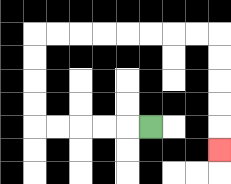{'start': '[6, 5]', 'end': '[9, 6]', 'path_directions': 'L,L,L,L,L,U,U,U,U,R,R,R,R,R,R,R,R,D,D,D,D,D', 'path_coordinates': '[[6, 5], [5, 5], [4, 5], [3, 5], [2, 5], [1, 5], [1, 4], [1, 3], [1, 2], [1, 1], [2, 1], [3, 1], [4, 1], [5, 1], [6, 1], [7, 1], [8, 1], [9, 1], [9, 2], [9, 3], [9, 4], [9, 5], [9, 6]]'}